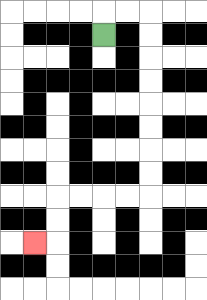{'start': '[4, 1]', 'end': '[1, 10]', 'path_directions': 'U,R,R,D,D,D,D,D,D,D,D,L,L,L,L,D,D,L', 'path_coordinates': '[[4, 1], [4, 0], [5, 0], [6, 0], [6, 1], [6, 2], [6, 3], [6, 4], [6, 5], [6, 6], [6, 7], [6, 8], [5, 8], [4, 8], [3, 8], [2, 8], [2, 9], [2, 10], [1, 10]]'}